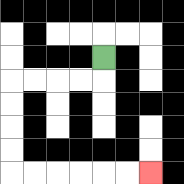{'start': '[4, 2]', 'end': '[6, 7]', 'path_directions': 'D,L,L,L,L,D,D,D,D,R,R,R,R,R,R', 'path_coordinates': '[[4, 2], [4, 3], [3, 3], [2, 3], [1, 3], [0, 3], [0, 4], [0, 5], [0, 6], [0, 7], [1, 7], [2, 7], [3, 7], [4, 7], [5, 7], [6, 7]]'}